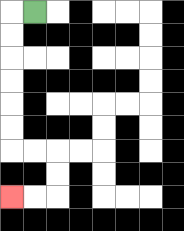{'start': '[1, 0]', 'end': '[0, 8]', 'path_directions': 'L,D,D,D,D,D,D,R,R,D,D,L,L', 'path_coordinates': '[[1, 0], [0, 0], [0, 1], [0, 2], [0, 3], [0, 4], [0, 5], [0, 6], [1, 6], [2, 6], [2, 7], [2, 8], [1, 8], [0, 8]]'}